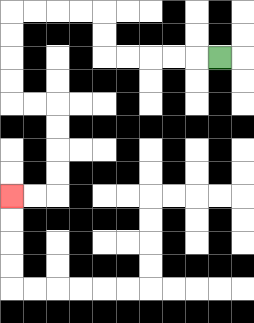{'start': '[9, 2]', 'end': '[0, 8]', 'path_directions': 'L,L,L,L,L,U,U,L,L,L,L,D,D,D,D,R,R,D,D,D,D,L,L', 'path_coordinates': '[[9, 2], [8, 2], [7, 2], [6, 2], [5, 2], [4, 2], [4, 1], [4, 0], [3, 0], [2, 0], [1, 0], [0, 0], [0, 1], [0, 2], [0, 3], [0, 4], [1, 4], [2, 4], [2, 5], [2, 6], [2, 7], [2, 8], [1, 8], [0, 8]]'}